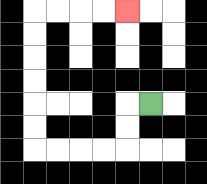{'start': '[6, 4]', 'end': '[5, 0]', 'path_directions': 'L,D,D,L,L,L,L,U,U,U,U,U,U,R,R,R,R', 'path_coordinates': '[[6, 4], [5, 4], [5, 5], [5, 6], [4, 6], [3, 6], [2, 6], [1, 6], [1, 5], [1, 4], [1, 3], [1, 2], [1, 1], [1, 0], [2, 0], [3, 0], [4, 0], [5, 0]]'}